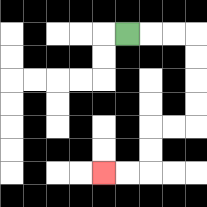{'start': '[5, 1]', 'end': '[4, 7]', 'path_directions': 'R,R,R,D,D,D,D,L,L,D,D,L,L', 'path_coordinates': '[[5, 1], [6, 1], [7, 1], [8, 1], [8, 2], [8, 3], [8, 4], [8, 5], [7, 5], [6, 5], [6, 6], [6, 7], [5, 7], [4, 7]]'}